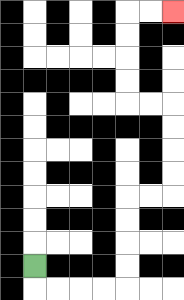{'start': '[1, 11]', 'end': '[7, 0]', 'path_directions': 'D,R,R,R,R,U,U,U,U,R,R,U,U,U,U,L,L,U,U,U,U,R,R', 'path_coordinates': '[[1, 11], [1, 12], [2, 12], [3, 12], [4, 12], [5, 12], [5, 11], [5, 10], [5, 9], [5, 8], [6, 8], [7, 8], [7, 7], [7, 6], [7, 5], [7, 4], [6, 4], [5, 4], [5, 3], [5, 2], [5, 1], [5, 0], [6, 0], [7, 0]]'}